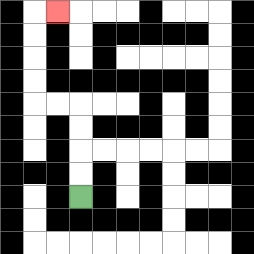{'start': '[3, 8]', 'end': '[2, 0]', 'path_directions': 'U,U,U,U,L,L,U,U,U,U,R', 'path_coordinates': '[[3, 8], [3, 7], [3, 6], [3, 5], [3, 4], [2, 4], [1, 4], [1, 3], [1, 2], [1, 1], [1, 0], [2, 0]]'}